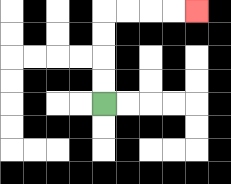{'start': '[4, 4]', 'end': '[8, 0]', 'path_directions': 'U,U,U,U,R,R,R,R', 'path_coordinates': '[[4, 4], [4, 3], [4, 2], [4, 1], [4, 0], [5, 0], [6, 0], [7, 0], [8, 0]]'}